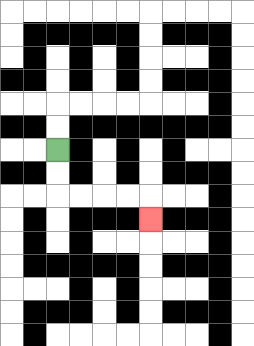{'start': '[2, 6]', 'end': '[6, 9]', 'path_directions': 'D,D,R,R,R,R,D', 'path_coordinates': '[[2, 6], [2, 7], [2, 8], [3, 8], [4, 8], [5, 8], [6, 8], [6, 9]]'}